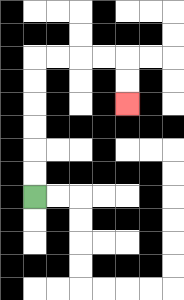{'start': '[1, 8]', 'end': '[5, 4]', 'path_directions': 'U,U,U,U,U,U,R,R,R,R,D,D', 'path_coordinates': '[[1, 8], [1, 7], [1, 6], [1, 5], [1, 4], [1, 3], [1, 2], [2, 2], [3, 2], [4, 2], [5, 2], [5, 3], [5, 4]]'}